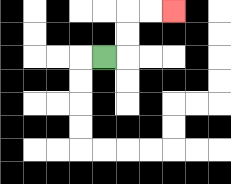{'start': '[4, 2]', 'end': '[7, 0]', 'path_directions': 'R,U,U,R,R', 'path_coordinates': '[[4, 2], [5, 2], [5, 1], [5, 0], [6, 0], [7, 0]]'}